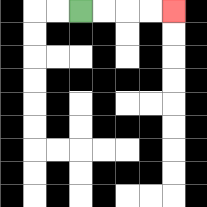{'start': '[3, 0]', 'end': '[7, 0]', 'path_directions': 'R,R,R,R', 'path_coordinates': '[[3, 0], [4, 0], [5, 0], [6, 0], [7, 0]]'}